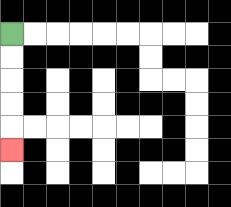{'start': '[0, 1]', 'end': '[0, 6]', 'path_directions': 'D,D,D,D,D', 'path_coordinates': '[[0, 1], [0, 2], [0, 3], [0, 4], [0, 5], [0, 6]]'}